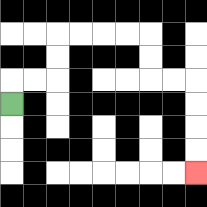{'start': '[0, 4]', 'end': '[8, 7]', 'path_directions': 'U,R,R,U,U,R,R,R,R,D,D,R,R,D,D,D,D', 'path_coordinates': '[[0, 4], [0, 3], [1, 3], [2, 3], [2, 2], [2, 1], [3, 1], [4, 1], [5, 1], [6, 1], [6, 2], [6, 3], [7, 3], [8, 3], [8, 4], [8, 5], [8, 6], [8, 7]]'}